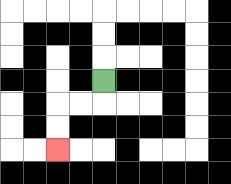{'start': '[4, 3]', 'end': '[2, 6]', 'path_directions': 'D,L,L,D,D', 'path_coordinates': '[[4, 3], [4, 4], [3, 4], [2, 4], [2, 5], [2, 6]]'}